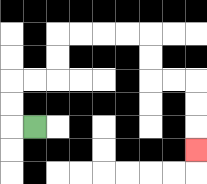{'start': '[1, 5]', 'end': '[8, 6]', 'path_directions': 'L,U,U,R,R,U,U,R,R,R,R,D,D,R,R,D,D,D', 'path_coordinates': '[[1, 5], [0, 5], [0, 4], [0, 3], [1, 3], [2, 3], [2, 2], [2, 1], [3, 1], [4, 1], [5, 1], [6, 1], [6, 2], [6, 3], [7, 3], [8, 3], [8, 4], [8, 5], [8, 6]]'}